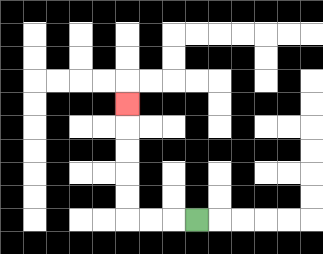{'start': '[8, 9]', 'end': '[5, 4]', 'path_directions': 'L,L,L,U,U,U,U,U', 'path_coordinates': '[[8, 9], [7, 9], [6, 9], [5, 9], [5, 8], [5, 7], [5, 6], [5, 5], [5, 4]]'}